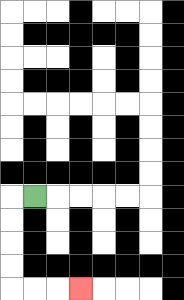{'start': '[1, 8]', 'end': '[3, 12]', 'path_directions': 'L,D,D,D,D,R,R,R', 'path_coordinates': '[[1, 8], [0, 8], [0, 9], [0, 10], [0, 11], [0, 12], [1, 12], [2, 12], [3, 12]]'}